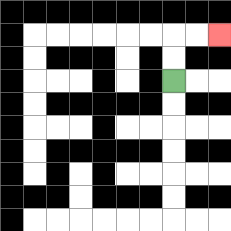{'start': '[7, 3]', 'end': '[9, 1]', 'path_directions': 'U,U,R,R', 'path_coordinates': '[[7, 3], [7, 2], [7, 1], [8, 1], [9, 1]]'}